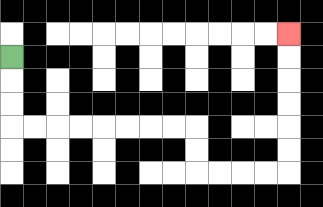{'start': '[0, 2]', 'end': '[12, 1]', 'path_directions': 'D,D,D,R,R,R,R,R,R,R,R,D,D,R,R,R,R,U,U,U,U,U,U', 'path_coordinates': '[[0, 2], [0, 3], [0, 4], [0, 5], [1, 5], [2, 5], [3, 5], [4, 5], [5, 5], [6, 5], [7, 5], [8, 5], [8, 6], [8, 7], [9, 7], [10, 7], [11, 7], [12, 7], [12, 6], [12, 5], [12, 4], [12, 3], [12, 2], [12, 1]]'}